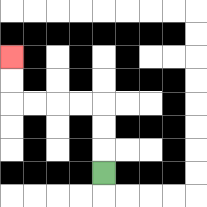{'start': '[4, 7]', 'end': '[0, 2]', 'path_directions': 'U,U,U,L,L,L,L,U,U', 'path_coordinates': '[[4, 7], [4, 6], [4, 5], [4, 4], [3, 4], [2, 4], [1, 4], [0, 4], [0, 3], [0, 2]]'}